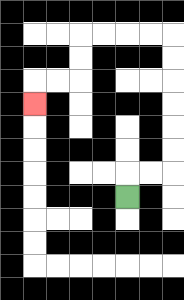{'start': '[5, 8]', 'end': '[1, 4]', 'path_directions': 'U,R,R,U,U,U,U,U,U,L,L,L,L,D,D,L,L,D', 'path_coordinates': '[[5, 8], [5, 7], [6, 7], [7, 7], [7, 6], [7, 5], [7, 4], [7, 3], [7, 2], [7, 1], [6, 1], [5, 1], [4, 1], [3, 1], [3, 2], [3, 3], [2, 3], [1, 3], [1, 4]]'}